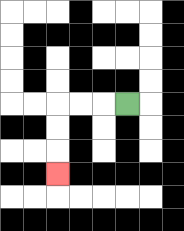{'start': '[5, 4]', 'end': '[2, 7]', 'path_directions': 'L,L,L,D,D,D', 'path_coordinates': '[[5, 4], [4, 4], [3, 4], [2, 4], [2, 5], [2, 6], [2, 7]]'}